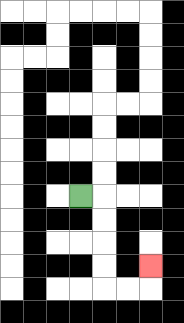{'start': '[3, 8]', 'end': '[6, 11]', 'path_directions': 'R,D,D,D,D,R,R,U', 'path_coordinates': '[[3, 8], [4, 8], [4, 9], [4, 10], [4, 11], [4, 12], [5, 12], [6, 12], [6, 11]]'}